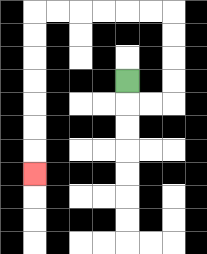{'start': '[5, 3]', 'end': '[1, 7]', 'path_directions': 'D,R,R,U,U,U,U,L,L,L,L,L,L,D,D,D,D,D,D,D', 'path_coordinates': '[[5, 3], [5, 4], [6, 4], [7, 4], [7, 3], [7, 2], [7, 1], [7, 0], [6, 0], [5, 0], [4, 0], [3, 0], [2, 0], [1, 0], [1, 1], [1, 2], [1, 3], [1, 4], [1, 5], [1, 6], [1, 7]]'}